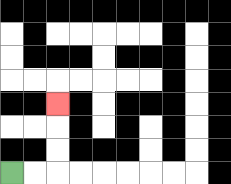{'start': '[0, 7]', 'end': '[2, 4]', 'path_directions': 'R,R,U,U,U', 'path_coordinates': '[[0, 7], [1, 7], [2, 7], [2, 6], [2, 5], [2, 4]]'}